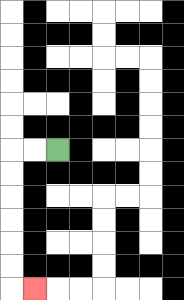{'start': '[2, 6]', 'end': '[1, 12]', 'path_directions': 'L,L,D,D,D,D,D,D,R', 'path_coordinates': '[[2, 6], [1, 6], [0, 6], [0, 7], [0, 8], [0, 9], [0, 10], [0, 11], [0, 12], [1, 12]]'}